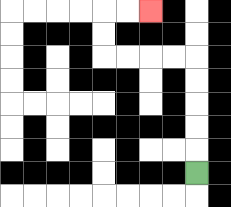{'start': '[8, 7]', 'end': '[6, 0]', 'path_directions': 'U,U,U,U,U,L,L,L,L,U,U,R,R', 'path_coordinates': '[[8, 7], [8, 6], [8, 5], [8, 4], [8, 3], [8, 2], [7, 2], [6, 2], [5, 2], [4, 2], [4, 1], [4, 0], [5, 0], [6, 0]]'}